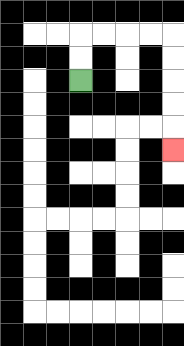{'start': '[3, 3]', 'end': '[7, 6]', 'path_directions': 'U,U,R,R,R,R,D,D,D,D,D', 'path_coordinates': '[[3, 3], [3, 2], [3, 1], [4, 1], [5, 1], [6, 1], [7, 1], [7, 2], [7, 3], [7, 4], [7, 5], [7, 6]]'}